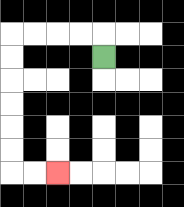{'start': '[4, 2]', 'end': '[2, 7]', 'path_directions': 'U,L,L,L,L,D,D,D,D,D,D,R,R', 'path_coordinates': '[[4, 2], [4, 1], [3, 1], [2, 1], [1, 1], [0, 1], [0, 2], [0, 3], [0, 4], [0, 5], [0, 6], [0, 7], [1, 7], [2, 7]]'}